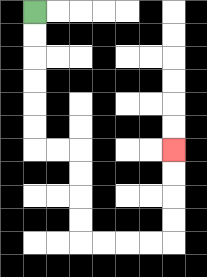{'start': '[1, 0]', 'end': '[7, 6]', 'path_directions': 'D,D,D,D,D,D,R,R,D,D,D,D,R,R,R,R,U,U,U,U', 'path_coordinates': '[[1, 0], [1, 1], [1, 2], [1, 3], [1, 4], [1, 5], [1, 6], [2, 6], [3, 6], [3, 7], [3, 8], [3, 9], [3, 10], [4, 10], [5, 10], [6, 10], [7, 10], [7, 9], [7, 8], [7, 7], [7, 6]]'}